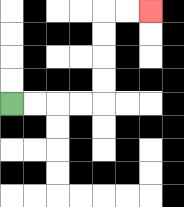{'start': '[0, 4]', 'end': '[6, 0]', 'path_directions': 'R,R,R,R,U,U,U,U,R,R', 'path_coordinates': '[[0, 4], [1, 4], [2, 4], [3, 4], [4, 4], [4, 3], [4, 2], [4, 1], [4, 0], [5, 0], [6, 0]]'}